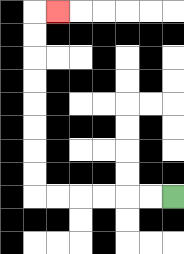{'start': '[7, 8]', 'end': '[2, 0]', 'path_directions': 'L,L,L,L,L,L,U,U,U,U,U,U,U,U,R', 'path_coordinates': '[[7, 8], [6, 8], [5, 8], [4, 8], [3, 8], [2, 8], [1, 8], [1, 7], [1, 6], [1, 5], [1, 4], [1, 3], [1, 2], [1, 1], [1, 0], [2, 0]]'}